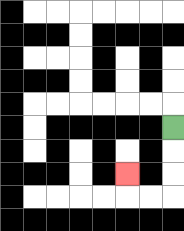{'start': '[7, 5]', 'end': '[5, 7]', 'path_directions': 'D,D,D,L,L,U', 'path_coordinates': '[[7, 5], [7, 6], [7, 7], [7, 8], [6, 8], [5, 8], [5, 7]]'}